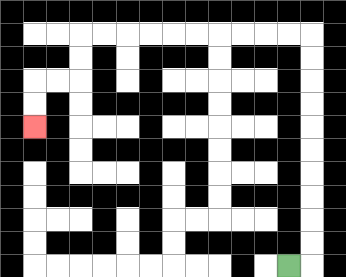{'start': '[12, 11]', 'end': '[1, 5]', 'path_directions': 'R,U,U,U,U,U,U,U,U,U,U,L,L,L,L,L,L,L,L,L,L,D,D,L,L,D,D', 'path_coordinates': '[[12, 11], [13, 11], [13, 10], [13, 9], [13, 8], [13, 7], [13, 6], [13, 5], [13, 4], [13, 3], [13, 2], [13, 1], [12, 1], [11, 1], [10, 1], [9, 1], [8, 1], [7, 1], [6, 1], [5, 1], [4, 1], [3, 1], [3, 2], [3, 3], [2, 3], [1, 3], [1, 4], [1, 5]]'}